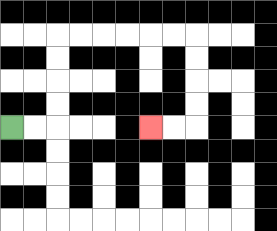{'start': '[0, 5]', 'end': '[6, 5]', 'path_directions': 'R,R,U,U,U,U,R,R,R,R,R,R,D,D,D,D,L,L', 'path_coordinates': '[[0, 5], [1, 5], [2, 5], [2, 4], [2, 3], [2, 2], [2, 1], [3, 1], [4, 1], [5, 1], [6, 1], [7, 1], [8, 1], [8, 2], [8, 3], [8, 4], [8, 5], [7, 5], [6, 5]]'}